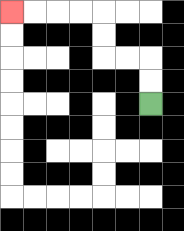{'start': '[6, 4]', 'end': '[0, 0]', 'path_directions': 'U,U,L,L,U,U,L,L,L,L', 'path_coordinates': '[[6, 4], [6, 3], [6, 2], [5, 2], [4, 2], [4, 1], [4, 0], [3, 0], [2, 0], [1, 0], [0, 0]]'}